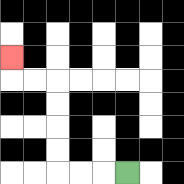{'start': '[5, 7]', 'end': '[0, 2]', 'path_directions': 'L,L,L,U,U,U,U,L,L,U', 'path_coordinates': '[[5, 7], [4, 7], [3, 7], [2, 7], [2, 6], [2, 5], [2, 4], [2, 3], [1, 3], [0, 3], [0, 2]]'}